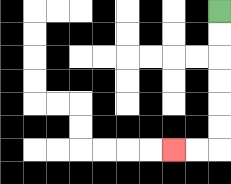{'start': '[9, 0]', 'end': '[7, 6]', 'path_directions': 'D,D,D,D,D,D,L,L', 'path_coordinates': '[[9, 0], [9, 1], [9, 2], [9, 3], [9, 4], [9, 5], [9, 6], [8, 6], [7, 6]]'}